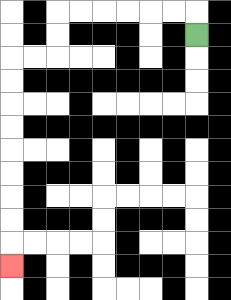{'start': '[8, 1]', 'end': '[0, 11]', 'path_directions': 'U,L,L,L,L,L,L,D,D,L,L,D,D,D,D,D,D,D,D,D', 'path_coordinates': '[[8, 1], [8, 0], [7, 0], [6, 0], [5, 0], [4, 0], [3, 0], [2, 0], [2, 1], [2, 2], [1, 2], [0, 2], [0, 3], [0, 4], [0, 5], [0, 6], [0, 7], [0, 8], [0, 9], [0, 10], [0, 11]]'}